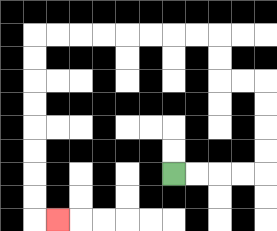{'start': '[7, 7]', 'end': '[2, 9]', 'path_directions': 'R,R,R,R,U,U,U,U,L,L,U,U,L,L,L,L,L,L,L,L,D,D,D,D,D,D,D,D,R', 'path_coordinates': '[[7, 7], [8, 7], [9, 7], [10, 7], [11, 7], [11, 6], [11, 5], [11, 4], [11, 3], [10, 3], [9, 3], [9, 2], [9, 1], [8, 1], [7, 1], [6, 1], [5, 1], [4, 1], [3, 1], [2, 1], [1, 1], [1, 2], [1, 3], [1, 4], [1, 5], [1, 6], [1, 7], [1, 8], [1, 9], [2, 9]]'}